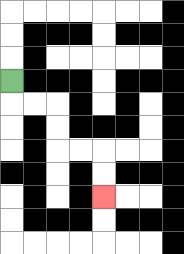{'start': '[0, 3]', 'end': '[4, 8]', 'path_directions': 'D,R,R,D,D,R,R,D,D', 'path_coordinates': '[[0, 3], [0, 4], [1, 4], [2, 4], [2, 5], [2, 6], [3, 6], [4, 6], [4, 7], [4, 8]]'}